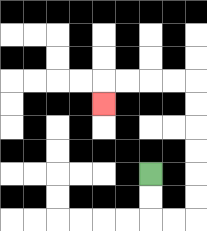{'start': '[6, 7]', 'end': '[4, 4]', 'path_directions': 'D,D,R,R,U,U,U,U,U,U,L,L,L,L,D', 'path_coordinates': '[[6, 7], [6, 8], [6, 9], [7, 9], [8, 9], [8, 8], [8, 7], [8, 6], [8, 5], [8, 4], [8, 3], [7, 3], [6, 3], [5, 3], [4, 3], [4, 4]]'}